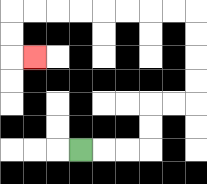{'start': '[3, 6]', 'end': '[1, 2]', 'path_directions': 'R,R,R,U,U,R,R,U,U,U,U,L,L,L,L,L,L,L,L,D,D,R', 'path_coordinates': '[[3, 6], [4, 6], [5, 6], [6, 6], [6, 5], [6, 4], [7, 4], [8, 4], [8, 3], [8, 2], [8, 1], [8, 0], [7, 0], [6, 0], [5, 0], [4, 0], [3, 0], [2, 0], [1, 0], [0, 0], [0, 1], [0, 2], [1, 2]]'}